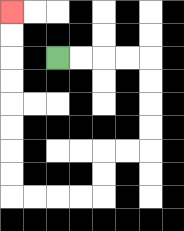{'start': '[2, 2]', 'end': '[0, 0]', 'path_directions': 'R,R,R,R,D,D,D,D,L,L,D,D,L,L,L,L,U,U,U,U,U,U,U,U', 'path_coordinates': '[[2, 2], [3, 2], [4, 2], [5, 2], [6, 2], [6, 3], [6, 4], [6, 5], [6, 6], [5, 6], [4, 6], [4, 7], [4, 8], [3, 8], [2, 8], [1, 8], [0, 8], [0, 7], [0, 6], [0, 5], [0, 4], [0, 3], [0, 2], [0, 1], [0, 0]]'}